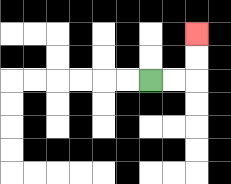{'start': '[6, 3]', 'end': '[8, 1]', 'path_directions': 'R,R,U,U', 'path_coordinates': '[[6, 3], [7, 3], [8, 3], [8, 2], [8, 1]]'}